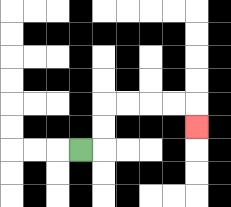{'start': '[3, 6]', 'end': '[8, 5]', 'path_directions': 'R,U,U,R,R,R,R,D', 'path_coordinates': '[[3, 6], [4, 6], [4, 5], [4, 4], [5, 4], [6, 4], [7, 4], [8, 4], [8, 5]]'}